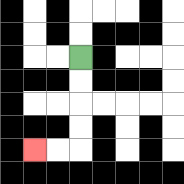{'start': '[3, 2]', 'end': '[1, 6]', 'path_directions': 'D,D,D,D,L,L', 'path_coordinates': '[[3, 2], [3, 3], [3, 4], [3, 5], [3, 6], [2, 6], [1, 6]]'}